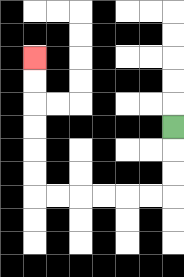{'start': '[7, 5]', 'end': '[1, 2]', 'path_directions': 'D,D,D,L,L,L,L,L,L,U,U,U,U,U,U', 'path_coordinates': '[[7, 5], [7, 6], [7, 7], [7, 8], [6, 8], [5, 8], [4, 8], [3, 8], [2, 8], [1, 8], [1, 7], [1, 6], [1, 5], [1, 4], [1, 3], [1, 2]]'}